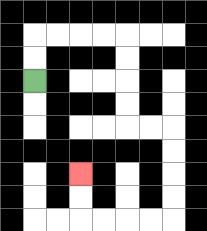{'start': '[1, 3]', 'end': '[3, 7]', 'path_directions': 'U,U,R,R,R,R,D,D,D,D,R,R,D,D,D,D,L,L,L,L,U,U', 'path_coordinates': '[[1, 3], [1, 2], [1, 1], [2, 1], [3, 1], [4, 1], [5, 1], [5, 2], [5, 3], [5, 4], [5, 5], [6, 5], [7, 5], [7, 6], [7, 7], [7, 8], [7, 9], [6, 9], [5, 9], [4, 9], [3, 9], [3, 8], [3, 7]]'}